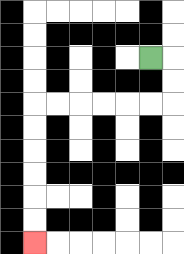{'start': '[6, 2]', 'end': '[1, 10]', 'path_directions': 'R,D,D,L,L,L,L,L,L,D,D,D,D,D,D', 'path_coordinates': '[[6, 2], [7, 2], [7, 3], [7, 4], [6, 4], [5, 4], [4, 4], [3, 4], [2, 4], [1, 4], [1, 5], [1, 6], [1, 7], [1, 8], [1, 9], [1, 10]]'}